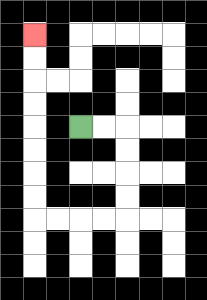{'start': '[3, 5]', 'end': '[1, 1]', 'path_directions': 'R,R,D,D,D,D,L,L,L,L,U,U,U,U,U,U,U,U', 'path_coordinates': '[[3, 5], [4, 5], [5, 5], [5, 6], [5, 7], [5, 8], [5, 9], [4, 9], [3, 9], [2, 9], [1, 9], [1, 8], [1, 7], [1, 6], [1, 5], [1, 4], [1, 3], [1, 2], [1, 1]]'}